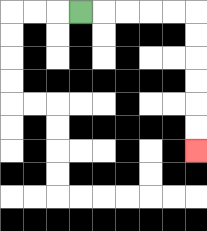{'start': '[3, 0]', 'end': '[8, 6]', 'path_directions': 'R,R,R,R,R,D,D,D,D,D,D', 'path_coordinates': '[[3, 0], [4, 0], [5, 0], [6, 0], [7, 0], [8, 0], [8, 1], [8, 2], [8, 3], [8, 4], [8, 5], [8, 6]]'}